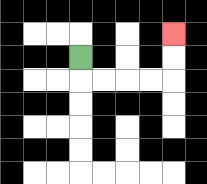{'start': '[3, 2]', 'end': '[7, 1]', 'path_directions': 'D,R,R,R,R,U,U', 'path_coordinates': '[[3, 2], [3, 3], [4, 3], [5, 3], [6, 3], [7, 3], [7, 2], [7, 1]]'}